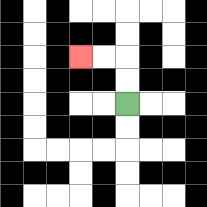{'start': '[5, 4]', 'end': '[3, 2]', 'path_directions': 'U,U,L,L', 'path_coordinates': '[[5, 4], [5, 3], [5, 2], [4, 2], [3, 2]]'}